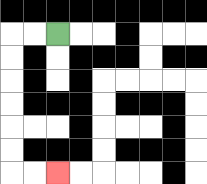{'start': '[2, 1]', 'end': '[2, 7]', 'path_directions': 'L,L,D,D,D,D,D,D,R,R', 'path_coordinates': '[[2, 1], [1, 1], [0, 1], [0, 2], [0, 3], [0, 4], [0, 5], [0, 6], [0, 7], [1, 7], [2, 7]]'}